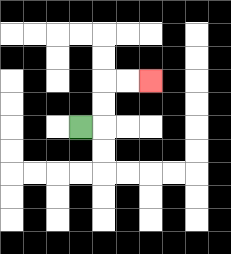{'start': '[3, 5]', 'end': '[6, 3]', 'path_directions': 'R,U,U,R,R', 'path_coordinates': '[[3, 5], [4, 5], [4, 4], [4, 3], [5, 3], [6, 3]]'}